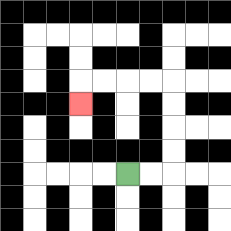{'start': '[5, 7]', 'end': '[3, 4]', 'path_directions': 'R,R,U,U,U,U,L,L,L,L,D', 'path_coordinates': '[[5, 7], [6, 7], [7, 7], [7, 6], [7, 5], [7, 4], [7, 3], [6, 3], [5, 3], [4, 3], [3, 3], [3, 4]]'}